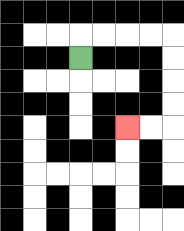{'start': '[3, 2]', 'end': '[5, 5]', 'path_directions': 'U,R,R,R,R,D,D,D,D,L,L', 'path_coordinates': '[[3, 2], [3, 1], [4, 1], [5, 1], [6, 1], [7, 1], [7, 2], [7, 3], [7, 4], [7, 5], [6, 5], [5, 5]]'}